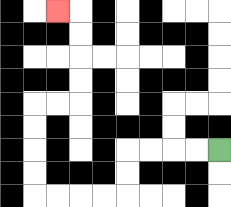{'start': '[9, 6]', 'end': '[2, 0]', 'path_directions': 'L,L,L,L,D,D,L,L,L,L,U,U,U,U,R,R,U,U,U,U,L', 'path_coordinates': '[[9, 6], [8, 6], [7, 6], [6, 6], [5, 6], [5, 7], [5, 8], [4, 8], [3, 8], [2, 8], [1, 8], [1, 7], [1, 6], [1, 5], [1, 4], [2, 4], [3, 4], [3, 3], [3, 2], [3, 1], [3, 0], [2, 0]]'}